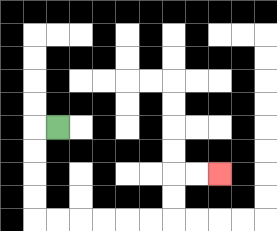{'start': '[2, 5]', 'end': '[9, 7]', 'path_directions': 'L,D,D,D,D,R,R,R,R,R,R,U,U,R,R', 'path_coordinates': '[[2, 5], [1, 5], [1, 6], [1, 7], [1, 8], [1, 9], [2, 9], [3, 9], [4, 9], [5, 9], [6, 9], [7, 9], [7, 8], [7, 7], [8, 7], [9, 7]]'}